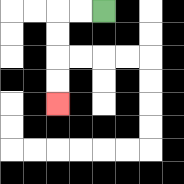{'start': '[4, 0]', 'end': '[2, 4]', 'path_directions': 'L,L,D,D,D,D', 'path_coordinates': '[[4, 0], [3, 0], [2, 0], [2, 1], [2, 2], [2, 3], [2, 4]]'}